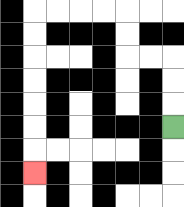{'start': '[7, 5]', 'end': '[1, 7]', 'path_directions': 'U,U,U,L,L,U,U,L,L,L,L,D,D,D,D,D,D,D', 'path_coordinates': '[[7, 5], [7, 4], [7, 3], [7, 2], [6, 2], [5, 2], [5, 1], [5, 0], [4, 0], [3, 0], [2, 0], [1, 0], [1, 1], [1, 2], [1, 3], [1, 4], [1, 5], [1, 6], [1, 7]]'}